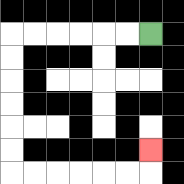{'start': '[6, 1]', 'end': '[6, 6]', 'path_directions': 'L,L,L,L,L,L,D,D,D,D,D,D,R,R,R,R,R,R,U', 'path_coordinates': '[[6, 1], [5, 1], [4, 1], [3, 1], [2, 1], [1, 1], [0, 1], [0, 2], [0, 3], [0, 4], [0, 5], [0, 6], [0, 7], [1, 7], [2, 7], [3, 7], [4, 7], [5, 7], [6, 7], [6, 6]]'}